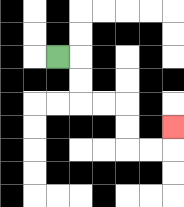{'start': '[2, 2]', 'end': '[7, 5]', 'path_directions': 'R,D,D,R,R,D,D,R,R,U', 'path_coordinates': '[[2, 2], [3, 2], [3, 3], [3, 4], [4, 4], [5, 4], [5, 5], [5, 6], [6, 6], [7, 6], [7, 5]]'}